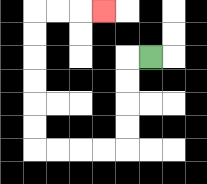{'start': '[6, 2]', 'end': '[4, 0]', 'path_directions': 'L,D,D,D,D,L,L,L,L,U,U,U,U,U,U,R,R,R', 'path_coordinates': '[[6, 2], [5, 2], [5, 3], [5, 4], [5, 5], [5, 6], [4, 6], [3, 6], [2, 6], [1, 6], [1, 5], [1, 4], [1, 3], [1, 2], [1, 1], [1, 0], [2, 0], [3, 0], [4, 0]]'}